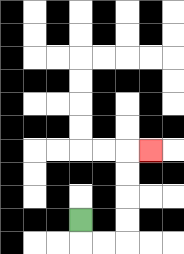{'start': '[3, 9]', 'end': '[6, 6]', 'path_directions': 'D,R,R,U,U,U,U,R', 'path_coordinates': '[[3, 9], [3, 10], [4, 10], [5, 10], [5, 9], [5, 8], [5, 7], [5, 6], [6, 6]]'}